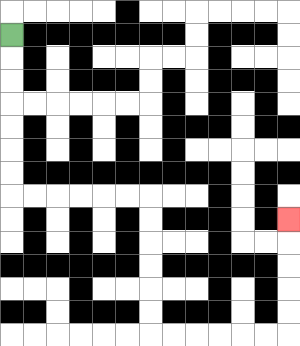{'start': '[0, 1]', 'end': '[12, 9]', 'path_directions': 'D,D,D,D,D,D,D,R,R,R,R,R,R,D,D,D,D,D,D,R,R,R,R,R,R,U,U,U,U,U', 'path_coordinates': '[[0, 1], [0, 2], [0, 3], [0, 4], [0, 5], [0, 6], [0, 7], [0, 8], [1, 8], [2, 8], [3, 8], [4, 8], [5, 8], [6, 8], [6, 9], [6, 10], [6, 11], [6, 12], [6, 13], [6, 14], [7, 14], [8, 14], [9, 14], [10, 14], [11, 14], [12, 14], [12, 13], [12, 12], [12, 11], [12, 10], [12, 9]]'}